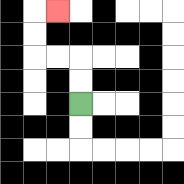{'start': '[3, 4]', 'end': '[2, 0]', 'path_directions': 'U,U,L,L,U,U,R', 'path_coordinates': '[[3, 4], [3, 3], [3, 2], [2, 2], [1, 2], [1, 1], [1, 0], [2, 0]]'}